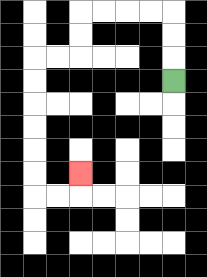{'start': '[7, 3]', 'end': '[3, 7]', 'path_directions': 'U,U,U,L,L,L,L,D,D,L,L,D,D,D,D,D,D,R,R,U', 'path_coordinates': '[[7, 3], [7, 2], [7, 1], [7, 0], [6, 0], [5, 0], [4, 0], [3, 0], [3, 1], [3, 2], [2, 2], [1, 2], [1, 3], [1, 4], [1, 5], [1, 6], [1, 7], [1, 8], [2, 8], [3, 8], [3, 7]]'}